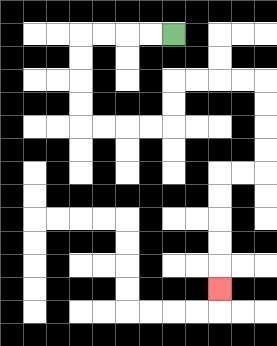{'start': '[7, 1]', 'end': '[9, 12]', 'path_directions': 'L,L,L,L,D,D,D,D,R,R,R,R,U,U,R,R,R,R,D,D,D,D,L,L,D,D,D,D,D', 'path_coordinates': '[[7, 1], [6, 1], [5, 1], [4, 1], [3, 1], [3, 2], [3, 3], [3, 4], [3, 5], [4, 5], [5, 5], [6, 5], [7, 5], [7, 4], [7, 3], [8, 3], [9, 3], [10, 3], [11, 3], [11, 4], [11, 5], [11, 6], [11, 7], [10, 7], [9, 7], [9, 8], [9, 9], [9, 10], [9, 11], [9, 12]]'}